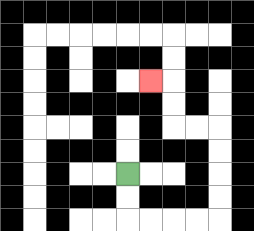{'start': '[5, 7]', 'end': '[6, 3]', 'path_directions': 'D,D,R,R,R,R,U,U,U,U,L,L,U,U,L', 'path_coordinates': '[[5, 7], [5, 8], [5, 9], [6, 9], [7, 9], [8, 9], [9, 9], [9, 8], [9, 7], [9, 6], [9, 5], [8, 5], [7, 5], [7, 4], [7, 3], [6, 3]]'}